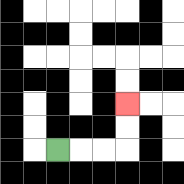{'start': '[2, 6]', 'end': '[5, 4]', 'path_directions': 'R,R,R,U,U', 'path_coordinates': '[[2, 6], [3, 6], [4, 6], [5, 6], [5, 5], [5, 4]]'}